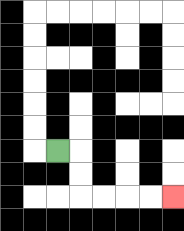{'start': '[2, 6]', 'end': '[7, 8]', 'path_directions': 'R,D,D,R,R,R,R', 'path_coordinates': '[[2, 6], [3, 6], [3, 7], [3, 8], [4, 8], [5, 8], [6, 8], [7, 8]]'}